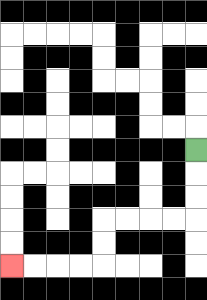{'start': '[8, 6]', 'end': '[0, 11]', 'path_directions': 'D,D,D,L,L,L,L,D,D,L,L,L,L', 'path_coordinates': '[[8, 6], [8, 7], [8, 8], [8, 9], [7, 9], [6, 9], [5, 9], [4, 9], [4, 10], [4, 11], [3, 11], [2, 11], [1, 11], [0, 11]]'}